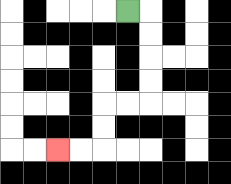{'start': '[5, 0]', 'end': '[2, 6]', 'path_directions': 'R,D,D,D,D,L,L,D,D,L,L', 'path_coordinates': '[[5, 0], [6, 0], [6, 1], [6, 2], [6, 3], [6, 4], [5, 4], [4, 4], [4, 5], [4, 6], [3, 6], [2, 6]]'}